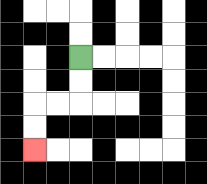{'start': '[3, 2]', 'end': '[1, 6]', 'path_directions': 'D,D,L,L,D,D', 'path_coordinates': '[[3, 2], [3, 3], [3, 4], [2, 4], [1, 4], [1, 5], [1, 6]]'}